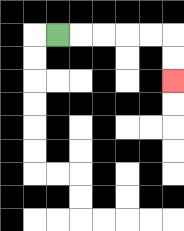{'start': '[2, 1]', 'end': '[7, 3]', 'path_directions': 'R,R,R,R,R,D,D', 'path_coordinates': '[[2, 1], [3, 1], [4, 1], [5, 1], [6, 1], [7, 1], [7, 2], [7, 3]]'}